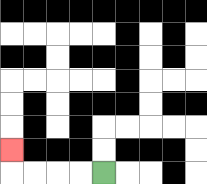{'start': '[4, 7]', 'end': '[0, 6]', 'path_directions': 'L,L,L,L,U', 'path_coordinates': '[[4, 7], [3, 7], [2, 7], [1, 7], [0, 7], [0, 6]]'}